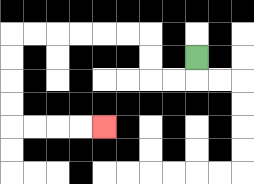{'start': '[8, 2]', 'end': '[4, 5]', 'path_directions': 'D,L,L,U,U,L,L,L,L,L,L,D,D,D,D,R,R,R,R', 'path_coordinates': '[[8, 2], [8, 3], [7, 3], [6, 3], [6, 2], [6, 1], [5, 1], [4, 1], [3, 1], [2, 1], [1, 1], [0, 1], [0, 2], [0, 3], [0, 4], [0, 5], [1, 5], [2, 5], [3, 5], [4, 5]]'}